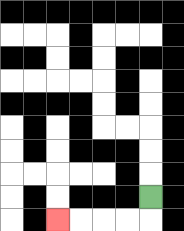{'start': '[6, 8]', 'end': '[2, 9]', 'path_directions': 'D,L,L,L,L', 'path_coordinates': '[[6, 8], [6, 9], [5, 9], [4, 9], [3, 9], [2, 9]]'}